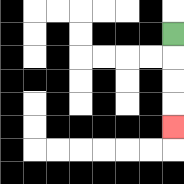{'start': '[7, 1]', 'end': '[7, 5]', 'path_directions': 'D,D,D,D', 'path_coordinates': '[[7, 1], [7, 2], [7, 3], [7, 4], [7, 5]]'}